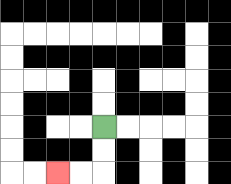{'start': '[4, 5]', 'end': '[2, 7]', 'path_directions': 'D,D,L,L', 'path_coordinates': '[[4, 5], [4, 6], [4, 7], [3, 7], [2, 7]]'}